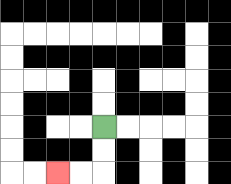{'start': '[4, 5]', 'end': '[2, 7]', 'path_directions': 'D,D,L,L', 'path_coordinates': '[[4, 5], [4, 6], [4, 7], [3, 7], [2, 7]]'}